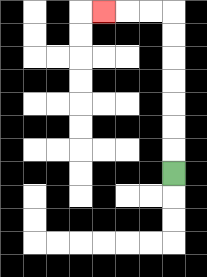{'start': '[7, 7]', 'end': '[4, 0]', 'path_directions': 'U,U,U,U,U,U,U,L,L,L', 'path_coordinates': '[[7, 7], [7, 6], [7, 5], [7, 4], [7, 3], [7, 2], [7, 1], [7, 0], [6, 0], [5, 0], [4, 0]]'}